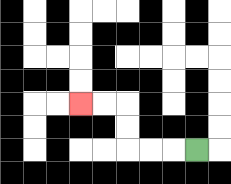{'start': '[8, 6]', 'end': '[3, 4]', 'path_directions': 'L,L,L,U,U,L,L', 'path_coordinates': '[[8, 6], [7, 6], [6, 6], [5, 6], [5, 5], [5, 4], [4, 4], [3, 4]]'}